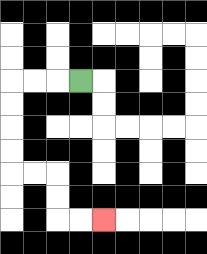{'start': '[3, 3]', 'end': '[4, 9]', 'path_directions': 'L,L,L,D,D,D,D,R,R,D,D,R,R', 'path_coordinates': '[[3, 3], [2, 3], [1, 3], [0, 3], [0, 4], [0, 5], [0, 6], [0, 7], [1, 7], [2, 7], [2, 8], [2, 9], [3, 9], [4, 9]]'}